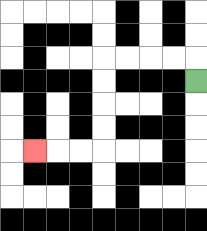{'start': '[8, 3]', 'end': '[1, 6]', 'path_directions': 'U,L,L,L,L,D,D,D,D,L,L,L', 'path_coordinates': '[[8, 3], [8, 2], [7, 2], [6, 2], [5, 2], [4, 2], [4, 3], [4, 4], [4, 5], [4, 6], [3, 6], [2, 6], [1, 6]]'}